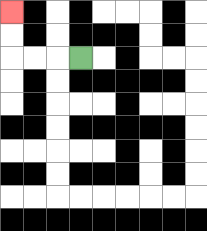{'start': '[3, 2]', 'end': '[0, 0]', 'path_directions': 'L,L,L,U,U', 'path_coordinates': '[[3, 2], [2, 2], [1, 2], [0, 2], [0, 1], [0, 0]]'}